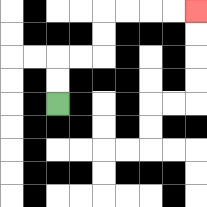{'start': '[2, 4]', 'end': '[8, 0]', 'path_directions': 'U,U,R,R,U,U,R,R,R,R', 'path_coordinates': '[[2, 4], [2, 3], [2, 2], [3, 2], [4, 2], [4, 1], [4, 0], [5, 0], [6, 0], [7, 0], [8, 0]]'}